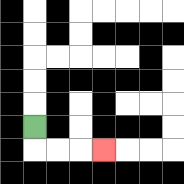{'start': '[1, 5]', 'end': '[4, 6]', 'path_directions': 'D,R,R,R', 'path_coordinates': '[[1, 5], [1, 6], [2, 6], [3, 6], [4, 6]]'}